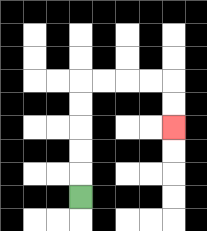{'start': '[3, 8]', 'end': '[7, 5]', 'path_directions': 'U,U,U,U,U,R,R,R,R,D,D', 'path_coordinates': '[[3, 8], [3, 7], [3, 6], [3, 5], [3, 4], [3, 3], [4, 3], [5, 3], [6, 3], [7, 3], [7, 4], [7, 5]]'}